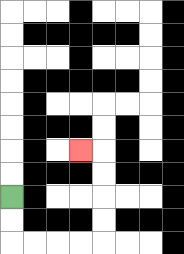{'start': '[0, 8]', 'end': '[3, 6]', 'path_directions': 'D,D,R,R,R,R,U,U,U,U,L', 'path_coordinates': '[[0, 8], [0, 9], [0, 10], [1, 10], [2, 10], [3, 10], [4, 10], [4, 9], [4, 8], [4, 7], [4, 6], [3, 6]]'}